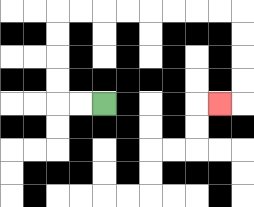{'start': '[4, 4]', 'end': '[9, 4]', 'path_directions': 'L,L,U,U,U,U,R,R,R,R,R,R,R,R,D,D,D,D,L', 'path_coordinates': '[[4, 4], [3, 4], [2, 4], [2, 3], [2, 2], [2, 1], [2, 0], [3, 0], [4, 0], [5, 0], [6, 0], [7, 0], [8, 0], [9, 0], [10, 0], [10, 1], [10, 2], [10, 3], [10, 4], [9, 4]]'}